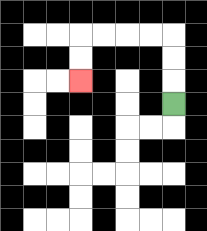{'start': '[7, 4]', 'end': '[3, 3]', 'path_directions': 'U,U,U,L,L,L,L,D,D', 'path_coordinates': '[[7, 4], [7, 3], [7, 2], [7, 1], [6, 1], [5, 1], [4, 1], [3, 1], [3, 2], [3, 3]]'}